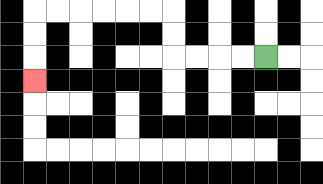{'start': '[11, 2]', 'end': '[1, 3]', 'path_directions': 'L,L,L,L,U,U,L,L,L,L,L,L,D,D,D', 'path_coordinates': '[[11, 2], [10, 2], [9, 2], [8, 2], [7, 2], [7, 1], [7, 0], [6, 0], [5, 0], [4, 0], [3, 0], [2, 0], [1, 0], [1, 1], [1, 2], [1, 3]]'}